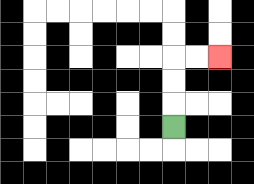{'start': '[7, 5]', 'end': '[9, 2]', 'path_directions': 'U,U,U,R,R', 'path_coordinates': '[[7, 5], [7, 4], [7, 3], [7, 2], [8, 2], [9, 2]]'}